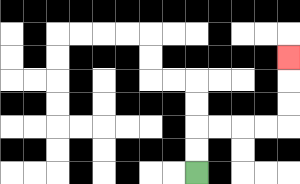{'start': '[8, 7]', 'end': '[12, 2]', 'path_directions': 'U,U,R,R,R,R,U,U,U', 'path_coordinates': '[[8, 7], [8, 6], [8, 5], [9, 5], [10, 5], [11, 5], [12, 5], [12, 4], [12, 3], [12, 2]]'}